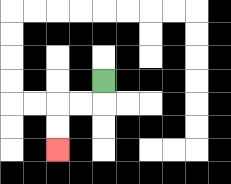{'start': '[4, 3]', 'end': '[2, 6]', 'path_directions': 'D,L,L,D,D', 'path_coordinates': '[[4, 3], [4, 4], [3, 4], [2, 4], [2, 5], [2, 6]]'}